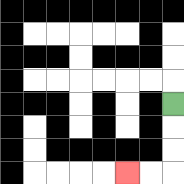{'start': '[7, 4]', 'end': '[5, 7]', 'path_directions': 'D,D,D,L,L', 'path_coordinates': '[[7, 4], [7, 5], [7, 6], [7, 7], [6, 7], [5, 7]]'}